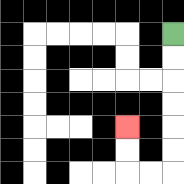{'start': '[7, 1]', 'end': '[5, 5]', 'path_directions': 'D,D,D,D,D,D,L,L,U,U', 'path_coordinates': '[[7, 1], [7, 2], [7, 3], [7, 4], [7, 5], [7, 6], [7, 7], [6, 7], [5, 7], [5, 6], [5, 5]]'}